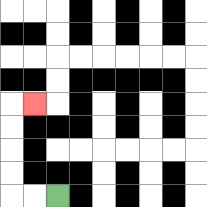{'start': '[2, 8]', 'end': '[1, 4]', 'path_directions': 'L,L,U,U,U,U,R', 'path_coordinates': '[[2, 8], [1, 8], [0, 8], [0, 7], [0, 6], [0, 5], [0, 4], [1, 4]]'}